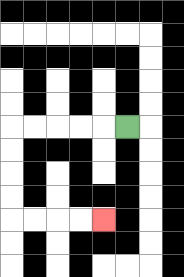{'start': '[5, 5]', 'end': '[4, 9]', 'path_directions': 'L,L,L,L,L,D,D,D,D,R,R,R,R', 'path_coordinates': '[[5, 5], [4, 5], [3, 5], [2, 5], [1, 5], [0, 5], [0, 6], [0, 7], [0, 8], [0, 9], [1, 9], [2, 9], [3, 9], [4, 9]]'}